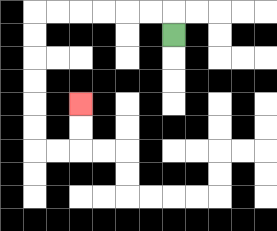{'start': '[7, 1]', 'end': '[3, 4]', 'path_directions': 'U,L,L,L,L,L,L,D,D,D,D,D,D,R,R,U,U', 'path_coordinates': '[[7, 1], [7, 0], [6, 0], [5, 0], [4, 0], [3, 0], [2, 0], [1, 0], [1, 1], [1, 2], [1, 3], [1, 4], [1, 5], [1, 6], [2, 6], [3, 6], [3, 5], [3, 4]]'}